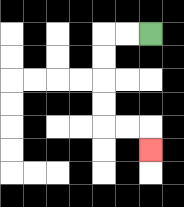{'start': '[6, 1]', 'end': '[6, 6]', 'path_directions': 'L,L,D,D,D,D,R,R,D', 'path_coordinates': '[[6, 1], [5, 1], [4, 1], [4, 2], [4, 3], [4, 4], [4, 5], [5, 5], [6, 5], [6, 6]]'}